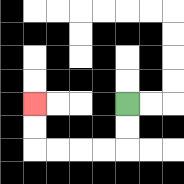{'start': '[5, 4]', 'end': '[1, 4]', 'path_directions': 'D,D,L,L,L,L,U,U', 'path_coordinates': '[[5, 4], [5, 5], [5, 6], [4, 6], [3, 6], [2, 6], [1, 6], [1, 5], [1, 4]]'}